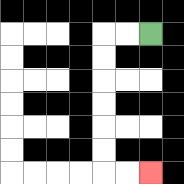{'start': '[6, 1]', 'end': '[6, 7]', 'path_directions': 'L,L,D,D,D,D,D,D,R,R', 'path_coordinates': '[[6, 1], [5, 1], [4, 1], [4, 2], [4, 3], [4, 4], [4, 5], [4, 6], [4, 7], [5, 7], [6, 7]]'}